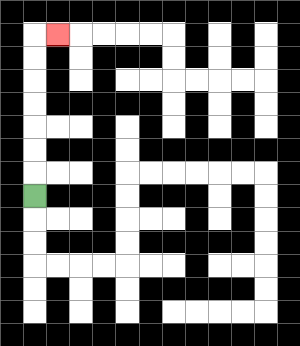{'start': '[1, 8]', 'end': '[2, 1]', 'path_directions': 'U,U,U,U,U,U,U,R', 'path_coordinates': '[[1, 8], [1, 7], [1, 6], [1, 5], [1, 4], [1, 3], [1, 2], [1, 1], [2, 1]]'}